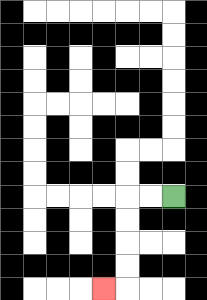{'start': '[7, 8]', 'end': '[4, 12]', 'path_directions': 'L,L,D,D,D,D,L', 'path_coordinates': '[[7, 8], [6, 8], [5, 8], [5, 9], [5, 10], [5, 11], [5, 12], [4, 12]]'}